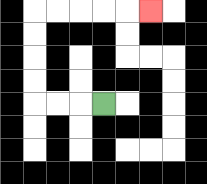{'start': '[4, 4]', 'end': '[6, 0]', 'path_directions': 'L,L,L,U,U,U,U,R,R,R,R,R', 'path_coordinates': '[[4, 4], [3, 4], [2, 4], [1, 4], [1, 3], [1, 2], [1, 1], [1, 0], [2, 0], [3, 0], [4, 0], [5, 0], [6, 0]]'}